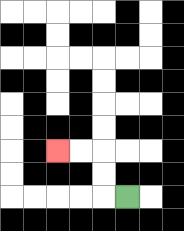{'start': '[5, 8]', 'end': '[2, 6]', 'path_directions': 'L,U,U,L,L', 'path_coordinates': '[[5, 8], [4, 8], [4, 7], [4, 6], [3, 6], [2, 6]]'}